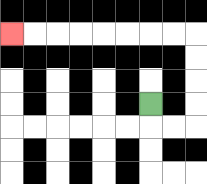{'start': '[6, 4]', 'end': '[0, 1]', 'path_directions': 'D,R,R,U,U,U,U,L,L,L,L,L,L,L,L', 'path_coordinates': '[[6, 4], [6, 5], [7, 5], [8, 5], [8, 4], [8, 3], [8, 2], [8, 1], [7, 1], [6, 1], [5, 1], [4, 1], [3, 1], [2, 1], [1, 1], [0, 1]]'}